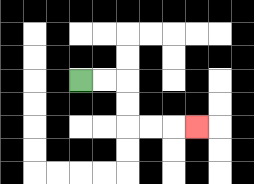{'start': '[3, 3]', 'end': '[8, 5]', 'path_directions': 'R,R,D,D,R,R,R', 'path_coordinates': '[[3, 3], [4, 3], [5, 3], [5, 4], [5, 5], [6, 5], [7, 5], [8, 5]]'}